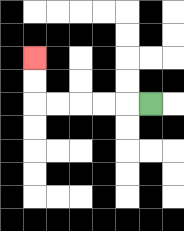{'start': '[6, 4]', 'end': '[1, 2]', 'path_directions': 'L,L,L,L,L,U,U', 'path_coordinates': '[[6, 4], [5, 4], [4, 4], [3, 4], [2, 4], [1, 4], [1, 3], [1, 2]]'}